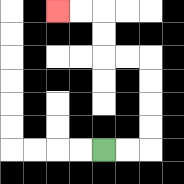{'start': '[4, 6]', 'end': '[2, 0]', 'path_directions': 'R,R,U,U,U,U,L,L,U,U,L,L', 'path_coordinates': '[[4, 6], [5, 6], [6, 6], [6, 5], [6, 4], [6, 3], [6, 2], [5, 2], [4, 2], [4, 1], [4, 0], [3, 0], [2, 0]]'}